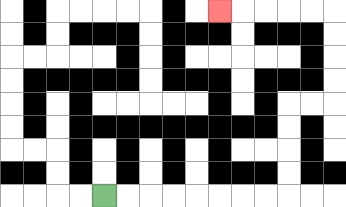{'start': '[4, 8]', 'end': '[9, 0]', 'path_directions': 'R,R,R,R,R,R,R,R,U,U,U,U,R,R,U,U,U,U,L,L,L,L,L', 'path_coordinates': '[[4, 8], [5, 8], [6, 8], [7, 8], [8, 8], [9, 8], [10, 8], [11, 8], [12, 8], [12, 7], [12, 6], [12, 5], [12, 4], [13, 4], [14, 4], [14, 3], [14, 2], [14, 1], [14, 0], [13, 0], [12, 0], [11, 0], [10, 0], [9, 0]]'}